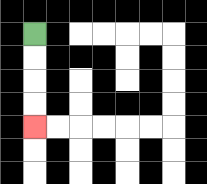{'start': '[1, 1]', 'end': '[1, 5]', 'path_directions': 'D,D,D,D', 'path_coordinates': '[[1, 1], [1, 2], [1, 3], [1, 4], [1, 5]]'}